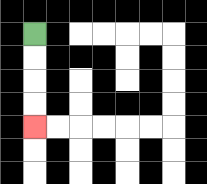{'start': '[1, 1]', 'end': '[1, 5]', 'path_directions': 'D,D,D,D', 'path_coordinates': '[[1, 1], [1, 2], [1, 3], [1, 4], [1, 5]]'}